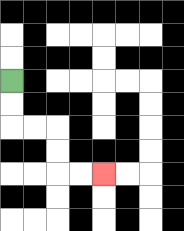{'start': '[0, 3]', 'end': '[4, 7]', 'path_directions': 'D,D,R,R,D,D,R,R', 'path_coordinates': '[[0, 3], [0, 4], [0, 5], [1, 5], [2, 5], [2, 6], [2, 7], [3, 7], [4, 7]]'}